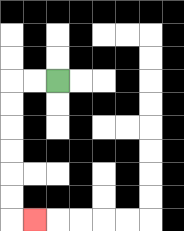{'start': '[2, 3]', 'end': '[1, 9]', 'path_directions': 'L,L,D,D,D,D,D,D,R', 'path_coordinates': '[[2, 3], [1, 3], [0, 3], [0, 4], [0, 5], [0, 6], [0, 7], [0, 8], [0, 9], [1, 9]]'}